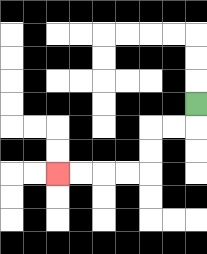{'start': '[8, 4]', 'end': '[2, 7]', 'path_directions': 'D,L,L,D,D,L,L,L,L', 'path_coordinates': '[[8, 4], [8, 5], [7, 5], [6, 5], [6, 6], [6, 7], [5, 7], [4, 7], [3, 7], [2, 7]]'}